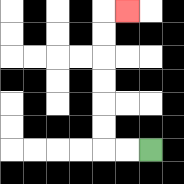{'start': '[6, 6]', 'end': '[5, 0]', 'path_directions': 'L,L,U,U,U,U,U,U,R', 'path_coordinates': '[[6, 6], [5, 6], [4, 6], [4, 5], [4, 4], [4, 3], [4, 2], [4, 1], [4, 0], [5, 0]]'}